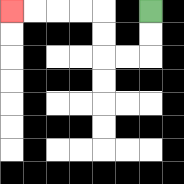{'start': '[6, 0]', 'end': '[0, 0]', 'path_directions': 'D,D,L,L,U,U,L,L,L,L', 'path_coordinates': '[[6, 0], [6, 1], [6, 2], [5, 2], [4, 2], [4, 1], [4, 0], [3, 0], [2, 0], [1, 0], [0, 0]]'}